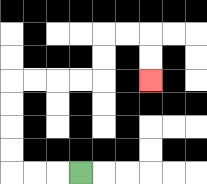{'start': '[3, 7]', 'end': '[6, 3]', 'path_directions': 'L,L,L,U,U,U,U,R,R,R,R,U,U,R,R,D,D', 'path_coordinates': '[[3, 7], [2, 7], [1, 7], [0, 7], [0, 6], [0, 5], [0, 4], [0, 3], [1, 3], [2, 3], [3, 3], [4, 3], [4, 2], [4, 1], [5, 1], [6, 1], [6, 2], [6, 3]]'}